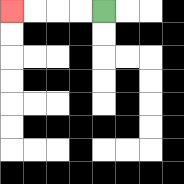{'start': '[4, 0]', 'end': '[0, 0]', 'path_directions': 'L,L,L,L', 'path_coordinates': '[[4, 0], [3, 0], [2, 0], [1, 0], [0, 0]]'}